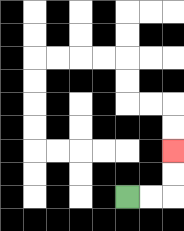{'start': '[5, 8]', 'end': '[7, 6]', 'path_directions': 'R,R,U,U', 'path_coordinates': '[[5, 8], [6, 8], [7, 8], [7, 7], [7, 6]]'}